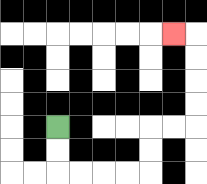{'start': '[2, 5]', 'end': '[7, 1]', 'path_directions': 'D,D,R,R,R,R,U,U,R,R,U,U,U,U,L', 'path_coordinates': '[[2, 5], [2, 6], [2, 7], [3, 7], [4, 7], [5, 7], [6, 7], [6, 6], [6, 5], [7, 5], [8, 5], [8, 4], [8, 3], [8, 2], [8, 1], [7, 1]]'}